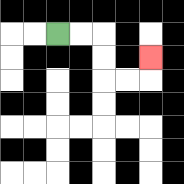{'start': '[2, 1]', 'end': '[6, 2]', 'path_directions': 'R,R,D,D,R,R,U', 'path_coordinates': '[[2, 1], [3, 1], [4, 1], [4, 2], [4, 3], [5, 3], [6, 3], [6, 2]]'}